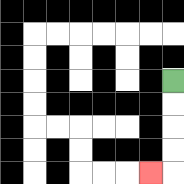{'start': '[7, 3]', 'end': '[6, 7]', 'path_directions': 'D,D,D,D,L', 'path_coordinates': '[[7, 3], [7, 4], [7, 5], [7, 6], [7, 7], [6, 7]]'}